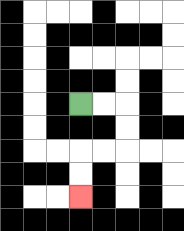{'start': '[3, 4]', 'end': '[3, 8]', 'path_directions': 'R,R,D,D,L,L,D,D', 'path_coordinates': '[[3, 4], [4, 4], [5, 4], [5, 5], [5, 6], [4, 6], [3, 6], [3, 7], [3, 8]]'}